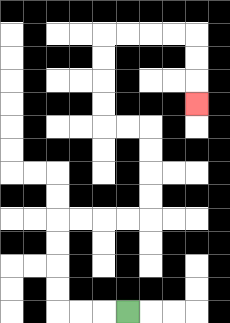{'start': '[5, 13]', 'end': '[8, 4]', 'path_directions': 'L,L,L,U,U,U,U,R,R,R,R,U,U,U,U,L,L,U,U,U,U,R,R,R,R,D,D,D', 'path_coordinates': '[[5, 13], [4, 13], [3, 13], [2, 13], [2, 12], [2, 11], [2, 10], [2, 9], [3, 9], [4, 9], [5, 9], [6, 9], [6, 8], [6, 7], [6, 6], [6, 5], [5, 5], [4, 5], [4, 4], [4, 3], [4, 2], [4, 1], [5, 1], [6, 1], [7, 1], [8, 1], [8, 2], [8, 3], [8, 4]]'}